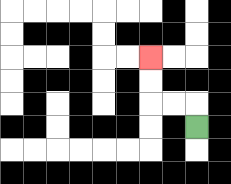{'start': '[8, 5]', 'end': '[6, 2]', 'path_directions': 'U,L,L,U,U', 'path_coordinates': '[[8, 5], [8, 4], [7, 4], [6, 4], [6, 3], [6, 2]]'}